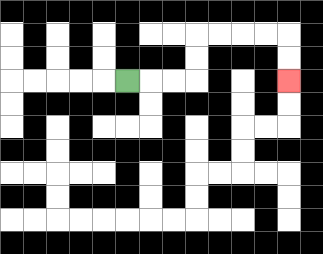{'start': '[5, 3]', 'end': '[12, 3]', 'path_directions': 'R,R,R,U,U,R,R,R,R,D,D', 'path_coordinates': '[[5, 3], [6, 3], [7, 3], [8, 3], [8, 2], [8, 1], [9, 1], [10, 1], [11, 1], [12, 1], [12, 2], [12, 3]]'}